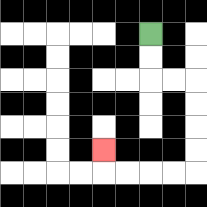{'start': '[6, 1]', 'end': '[4, 6]', 'path_directions': 'D,D,R,R,D,D,D,D,L,L,L,L,U', 'path_coordinates': '[[6, 1], [6, 2], [6, 3], [7, 3], [8, 3], [8, 4], [8, 5], [8, 6], [8, 7], [7, 7], [6, 7], [5, 7], [4, 7], [4, 6]]'}